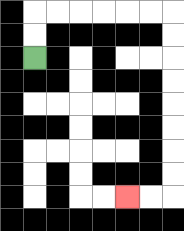{'start': '[1, 2]', 'end': '[5, 8]', 'path_directions': 'U,U,R,R,R,R,R,R,D,D,D,D,D,D,D,D,L,L', 'path_coordinates': '[[1, 2], [1, 1], [1, 0], [2, 0], [3, 0], [4, 0], [5, 0], [6, 0], [7, 0], [7, 1], [7, 2], [7, 3], [7, 4], [7, 5], [7, 6], [7, 7], [7, 8], [6, 8], [5, 8]]'}